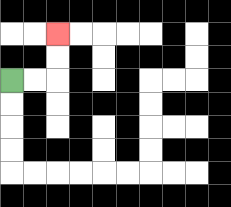{'start': '[0, 3]', 'end': '[2, 1]', 'path_directions': 'R,R,U,U', 'path_coordinates': '[[0, 3], [1, 3], [2, 3], [2, 2], [2, 1]]'}